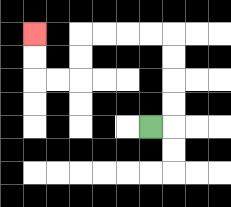{'start': '[6, 5]', 'end': '[1, 1]', 'path_directions': 'R,U,U,U,U,L,L,L,L,D,D,L,L,U,U', 'path_coordinates': '[[6, 5], [7, 5], [7, 4], [7, 3], [7, 2], [7, 1], [6, 1], [5, 1], [4, 1], [3, 1], [3, 2], [3, 3], [2, 3], [1, 3], [1, 2], [1, 1]]'}